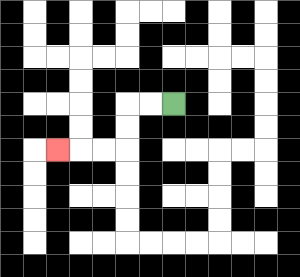{'start': '[7, 4]', 'end': '[2, 6]', 'path_directions': 'L,L,D,D,L,L,L', 'path_coordinates': '[[7, 4], [6, 4], [5, 4], [5, 5], [5, 6], [4, 6], [3, 6], [2, 6]]'}